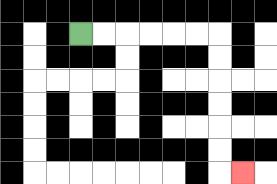{'start': '[3, 1]', 'end': '[10, 7]', 'path_directions': 'R,R,R,R,R,R,D,D,D,D,D,D,R', 'path_coordinates': '[[3, 1], [4, 1], [5, 1], [6, 1], [7, 1], [8, 1], [9, 1], [9, 2], [9, 3], [9, 4], [9, 5], [9, 6], [9, 7], [10, 7]]'}